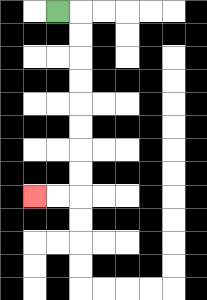{'start': '[2, 0]', 'end': '[1, 8]', 'path_directions': 'R,D,D,D,D,D,D,D,D,L,L', 'path_coordinates': '[[2, 0], [3, 0], [3, 1], [3, 2], [3, 3], [3, 4], [3, 5], [3, 6], [3, 7], [3, 8], [2, 8], [1, 8]]'}